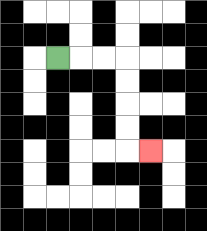{'start': '[2, 2]', 'end': '[6, 6]', 'path_directions': 'R,R,R,D,D,D,D,R', 'path_coordinates': '[[2, 2], [3, 2], [4, 2], [5, 2], [5, 3], [5, 4], [5, 5], [5, 6], [6, 6]]'}